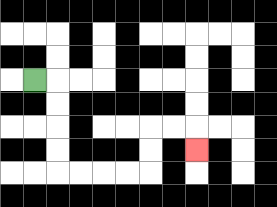{'start': '[1, 3]', 'end': '[8, 6]', 'path_directions': 'R,D,D,D,D,R,R,R,R,U,U,R,R,D', 'path_coordinates': '[[1, 3], [2, 3], [2, 4], [2, 5], [2, 6], [2, 7], [3, 7], [4, 7], [5, 7], [6, 7], [6, 6], [6, 5], [7, 5], [8, 5], [8, 6]]'}